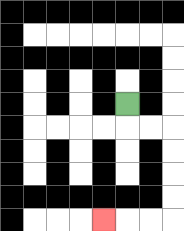{'start': '[5, 4]', 'end': '[4, 9]', 'path_directions': 'D,R,R,D,D,D,D,L,L,L', 'path_coordinates': '[[5, 4], [5, 5], [6, 5], [7, 5], [7, 6], [7, 7], [7, 8], [7, 9], [6, 9], [5, 9], [4, 9]]'}